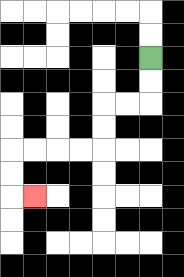{'start': '[6, 2]', 'end': '[1, 8]', 'path_directions': 'D,D,L,L,D,D,L,L,L,L,D,D,R', 'path_coordinates': '[[6, 2], [6, 3], [6, 4], [5, 4], [4, 4], [4, 5], [4, 6], [3, 6], [2, 6], [1, 6], [0, 6], [0, 7], [0, 8], [1, 8]]'}